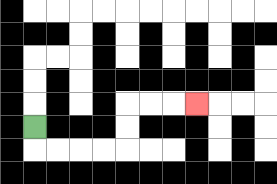{'start': '[1, 5]', 'end': '[8, 4]', 'path_directions': 'D,R,R,R,R,U,U,R,R,R', 'path_coordinates': '[[1, 5], [1, 6], [2, 6], [3, 6], [4, 6], [5, 6], [5, 5], [5, 4], [6, 4], [7, 4], [8, 4]]'}